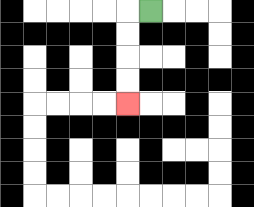{'start': '[6, 0]', 'end': '[5, 4]', 'path_directions': 'L,D,D,D,D', 'path_coordinates': '[[6, 0], [5, 0], [5, 1], [5, 2], [5, 3], [5, 4]]'}